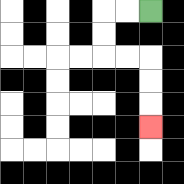{'start': '[6, 0]', 'end': '[6, 5]', 'path_directions': 'L,L,D,D,R,R,D,D,D', 'path_coordinates': '[[6, 0], [5, 0], [4, 0], [4, 1], [4, 2], [5, 2], [6, 2], [6, 3], [6, 4], [6, 5]]'}